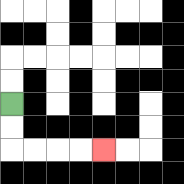{'start': '[0, 4]', 'end': '[4, 6]', 'path_directions': 'D,D,R,R,R,R', 'path_coordinates': '[[0, 4], [0, 5], [0, 6], [1, 6], [2, 6], [3, 6], [4, 6]]'}